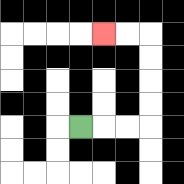{'start': '[3, 5]', 'end': '[4, 1]', 'path_directions': 'R,R,R,U,U,U,U,L,L', 'path_coordinates': '[[3, 5], [4, 5], [5, 5], [6, 5], [6, 4], [6, 3], [6, 2], [6, 1], [5, 1], [4, 1]]'}